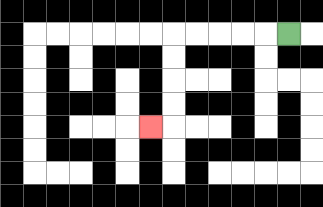{'start': '[12, 1]', 'end': '[6, 5]', 'path_directions': 'L,L,L,L,L,D,D,D,D,L', 'path_coordinates': '[[12, 1], [11, 1], [10, 1], [9, 1], [8, 1], [7, 1], [7, 2], [7, 3], [7, 4], [7, 5], [6, 5]]'}